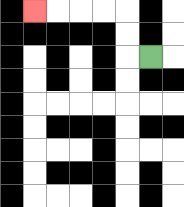{'start': '[6, 2]', 'end': '[1, 0]', 'path_directions': 'L,U,U,L,L,L,L', 'path_coordinates': '[[6, 2], [5, 2], [5, 1], [5, 0], [4, 0], [3, 0], [2, 0], [1, 0]]'}